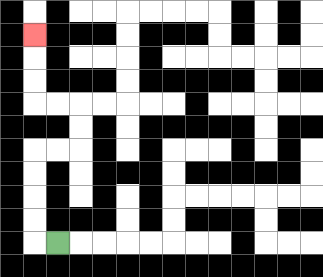{'start': '[2, 10]', 'end': '[1, 1]', 'path_directions': 'L,U,U,U,U,R,R,U,U,L,L,U,U,U', 'path_coordinates': '[[2, 10], [1, 10], [1, 9], [1, 8], [1, 7], [1, 6], [2, 6], [3, 6], [3, 5], [3, 4], [2, 4], [1, 4], [1, 3], [1, 2], [1, 1]]'}